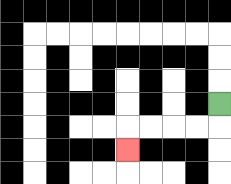{'start': '[9, 4]', 'end': '[5, 6]', 'path_directions': 'D,L,L,L,L,D', 'path_coordinates': '[[9, 4], [9, 5], [8, 5], [7, 5], [6, 5], [5, 5], [5, 6]]'}